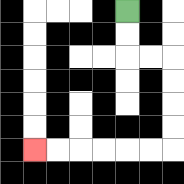{'start': '[5, 0]', 'end': '[1, 6]', 'path_directions': 'D,D,R,R,D,D,D,D,L,L,L,L,L,L', 'path_coordinates': '[[5, 0], [5, 1], [5, 2], [6, 2], [7, 2], [7, 3], [7, 4], [7, 5], [7, 6], [6, 6], [5, 6], [4, 6], [3, 6], [2, 6], [1, 6]]'}